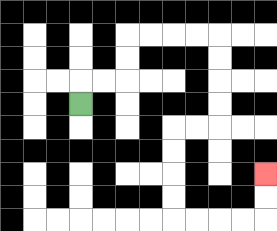{'start': '[3, 4]', 'end': '[11, 7]', 'path_directions': 'U,R,R,U,U,R,R,R,R,D,D,D,D,L,L,D,D,D,D,R,R,R,R,U,U', 'path_coordinates': '[[3, 4], [3, 3], [4, 3], [5, 3], [5, 2], [5, 1], [6, 1], [7, 1], [8, 1], [9, 1], [9, 2], [9, 3], [9, 4], [9, 5], [8, 5], [7, 5], [7, 6], [7, 7], [7, 8], [7, 9], [8, 9], [9, 9], [10, 9], [11, 9], [11, 8], [11, 7]]'}